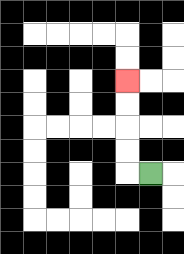{'start': '[6, 7]', 'end': '[5, 3]', 'path_directions': 'L,U,U,U,U', 'path_coordinates': '[[6, 7], [5, 7], [5, 6], [5, 5], [5, 4], [5, 3]]'}